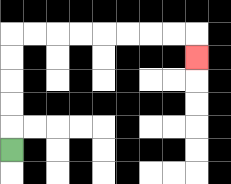{'start': '[0, 6]', 'end': '[8, 2]', 'path_directions': 'U,U,U,U,U,R,R,R,R,R,R,R,R,D', 'path_coordinates': '[[0, 6], [0, 5], [0, 4], [0, 3], [0, 2], [0, 1], [1, 1], [2, 1], [3, 1], [4, 1], [5, 1], [6, 1], [7, 1], [8, 1], [8, 2]]'}